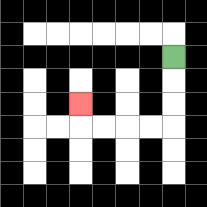{'start': '[7, 2]', 'end': '[3, 4]', 'path_directions': 'D,D,D,L,L,L,L,U', 'path_coordinates': '[[7, 2], [7, 3], [7, 4], [7, 5], [6, 5], [5, 5], [4, 5], [3, 5], [3, 4]]'}